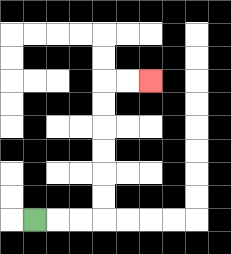{'start': '[1, 9]', 'end': '[6, 3]', 'path_directions': 'R,R,R,U,U,U,U,U,U,R,R', 'path_coordinates': '[[1, 9], [2, 9], [3, 9], [4, 9], [4, 8], [4, 7], [4, 6], [4, 5], [4, 4], [4, 3], [5, 3], [6, 3]]'}